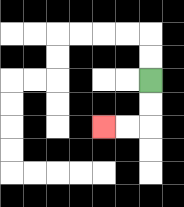{'start': '[6, 3]', 'end': '[4, 5]', 'path_directions': 'D,D,L,L', 'path_coordinates': '[[6, 3], [6, 4], [6, 5], [5, 5], [4, 5]]'}